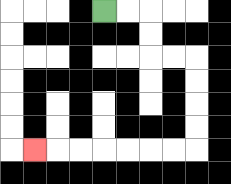{'start': '[4, 0]', 'end': '[1, 6]', 'path_directions': 'R,R,D,D,R,R,D,D,D,D,L,L,L,L,L,L,L', 'path_coordinates': '[[4, 0], [5, 0], [6, 0], [6, 1], [6, 2], [7, 2], [8, 2], [8, 3], [8, 4], [8, 5], [8, 6], [7, 6], [6, 6], [5, 6], [4, 6], [3, 6], [2, 6], [1, 6]]'}